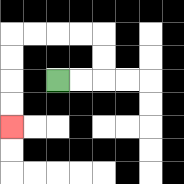{'start': '[2, 3]', 'end': '[0, 5]', 'path_directions': 'R,R,U,U,L,L,L,L,D,D,D,D', 'path_coordinates': '[[2, 3], [3, 3], [4, 3], [4, 2], [4, 1], [3, 1], [2, 1], [1, 1], [0, 1], [0, 2], [0, 3], [0, 4], [0, 5]]'}